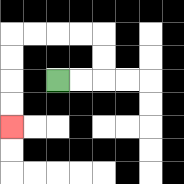{'start': '[2, 3]', 'end': '[0, 5]', 'path_directions': 'R,R,U,U,L,L,L,L,D,D,D,D', 'path_coordinates': '[[2, 3], [3, 3], [4, 3], [4, 2], [4, 1], [3, 1], [2, 1], [1, 1], [0, 1], [0, 2], [0, 3], [0, 4], [0, 5]]'}